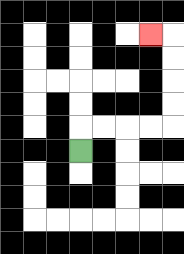{'start': '[3, 6]', 'end': '[6, 1]', 'path_directions': 'U,R,R,R,R,U,U,U,U,L', 'path_coordinates': '[[3, 6], [3, 5], [4, 5], [5, 5], [6, 5], [7, 5], [7, 4], [7, 3], [7, 2], [7, 1], [6, 1]]'}